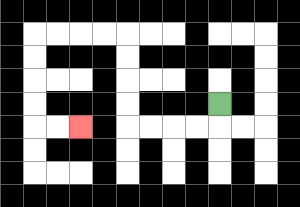{'start': '[9, 4]', 'end': '[3, 5]', 'path_directions': 'D,L,L,L,L,U,U,U,U,L,L,L,L,D,D,D,D,R,R', 'path_coordinates': '[[9, 4], [9, 5], [8, 5], [7, 5], [6, 5], [5, 5], [5, 4], [5, 3], [5, 2], [5, 1], [4, 1], [3, 1], [2, 1], [1, 1], [1, 2], [1, 3], [1, 4], [1, 5], [2, 5], [3, 5]]'}